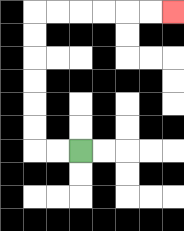{'start': '[3, 6]', 'end': '[7, 0]', 'path_directions': 'L,L,U,U,U,U,U,U,R,R,R,R,R,R', 'path_coordinates': '[[3, 6], [2, 6], [1, 6], [1, 5], [1, 4], [1, 3], [1, 2], [1, 1], [1, 0], [2, 0], [3, 0], [4, 0], [5, 0], [6, 0], [7, 0]]'}